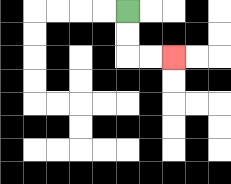{'start': '[5, 0]', 'end': '[7, 2]', 'path_directions': 'D,D,R,R', 'path_coordinates': '[[5, 0], [5, 1], [5, 2], [6, 2], [7, 2]]'}